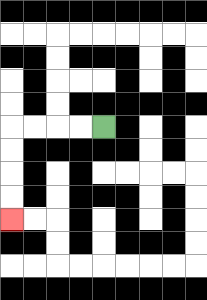{'start': '[4, 5]', 'end': '[0, 9]', 'path_directions': 'L,L,L,L,D,D,D,D', 'path_coordinates': '[[4, 5], [3, 5], [2, 5], [1, 5], [0, 5], [0, 6], [0, 7], [0, 8], [0, 9]]'}